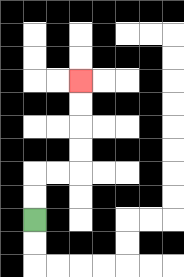{'start': '[1, 9]', 'end': '[3, 3]', 'path_directions': 'U,U,R,R,U,U,U,U', 'path_coordinates': '[[1, 9], [1, 8], [1, 7], [2, 7], [3, 7], [3, 6], [3, 5], [3, 4], [3, 3]]'}